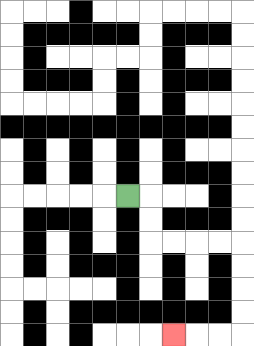{'start': '[5, 8]', 'end': '[7, 14]', 'path_directions': 'R,D,D,R,R,R,R,D,D,D,D,L,L,L', 'path_coordinates': '[[5, 8], [6, 8], [6, 9], [6, 10], [7, 10], [8, 10], [9, 10], [10, 10], [10, 11], [10, 12], [10, 13], [10, 14], [9, 14], [8, 14], [7, 14]]'}